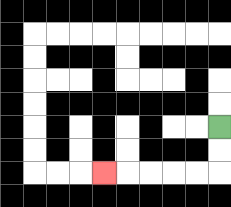{'start': '[9, 5]', 'end': '[4, 7]', 'path_directions': 'D,D,L,L,L,L,L', 'path_coordinates': '[[9, 5], [9, 6], [9, 7], [8, 7], [7, 7], [6, 7], [5, 7], [4, 7]]'}